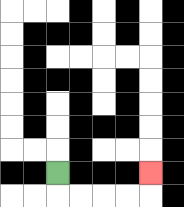{'start': '[2, 7]', 'end': '[6, 7]', 'path_directions': 'D,R,R,R,R,U', 'path_coordinates': '[[2, 7], [2, 8], [3, 8], [4, 8], [5, 8], [6, 8], [6, 7]]'}